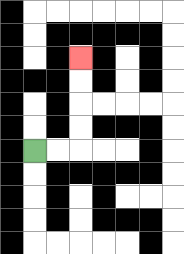{'start': '[1, 6]', 'end': '[3, 2]', 'path_directions': 'R,R,U,U,U,U', 'path_coordinates': '[[1, 6], [2, 6], [3, 6], [3, 5], [3, 4], [3, 3], [3, 2]]'}